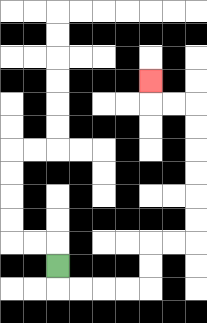{'start': '[2, 11]', 'end': '[6, 3]', 'path_directions': 'D,R,R,R,R,U,U,R,R,U,U,U,U,U,U,L,L,U', 'path_coordinates': '[[2, 11], [2, 12], [3, 12], [4, 12], [5, 12], [6, 12], [6, 11], [6, 10], [7, 10], [8, 10], [8, 9], [8, 8], [8, 7], [8, 6], [8, 5], [8, 4], [7, 4], [6, 4], [6, 3]]'}